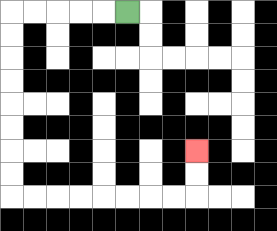{'start': '[5, 0]', 'end': '[8, 6]', 'path_directions': 'L,L,L,L,L,D,D,D,D,D,D,D,D,R,R,R,R,R,R,R,R,U,U', 'path_coordinates': '[[5, 0], [4, 0], [3, 0], [2, 0], [1, 0], [0, 0], [0, 1], [0, 2], [0, 3], [0, 4], [0, 5], [0, 6], [0, 7], [0, 8], [1, 8], [2, 8], [3, 8], [4, 8], [5, 8], [6, 8], [7, 8], [8, 8], [8, 7], [8, 6]]'}